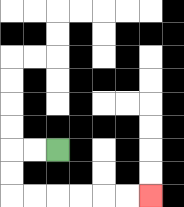{'start': '[2, 6]', 'end': '[6, 8]', 'path_directions': 'L,L,D,D,R,R,R,R,R,R', 'path_coordinates': '[[2, 6], [1, 6], [0, 6], [0, 7], [0, 8], [1, 8], [2, 8], [3, 8], [4, 8], [5, 8], [6, 8]]'}